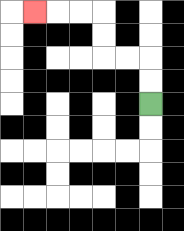{'start': '[6, 4]', 'end': '[1, 0]', 'path_directions': 'U,U,L,L,U,U,L,L,L', 'path_coordinates': '[[6, 4], [6, 3], [6, 2], [5, 2], [4, 2], [4, 1], [4, 0], [3, 0], [2, 0], [1, 0]]'}